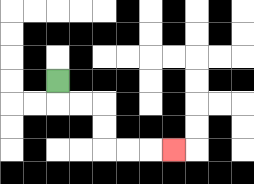{'start': '[2, 3]', 'end': '[7, 6]', 'path_directions': 'D,R,R,D,D,R,R,R', 'path_coordinates': '[[2, 3], [2, 4], [3, 4], [4, 4], [4, 5], [4, 6], [5, 6], [6, 6], [7, 6]]'}